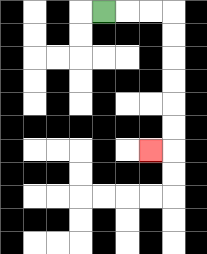{'start': '[4, 0]', 'end': '[6, 6]', 'path_directions': 'R,R,R,D,D,D,D,D,D,L', 'path_coordinates': '[[4, 0], [5, 0], [6, 0], [7, 0], [7, 1], [7, 2], [7, 3], [7, 4], [7, 5], [7, 6], [6, 6]]'}